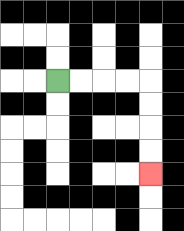{'start': '[2, 3]', 'end': '[6, 7]', 'path_directions': 'R,R,R,R,D,D,D,D', 'path_coordinates': '[[2, 3], [3, 3], [4, 3], [5, 3], [6, 3], [6, 4], [6, 5], [6, 6], [6, 7]]'}